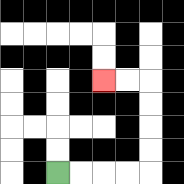{'start': '[2, 7]', 'end': '[4, 3]', 'path_directions': 'R,R,R,R,U,U,U,U,L,L', 'path_coordinates': '[[2, 7], [3, 7], [4, 7], [5, 7], [6, 7], [6, 6], [6, 5], [6, 4], [6, 3], [5, 3], [4, 3]]'}